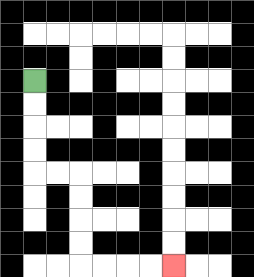{'start': '[1, 3]', 'end': '[7, 11]', 'path_directions': 'D,D,D,D,R,R,D,D,D,D,R,R,R,R', 'path_coordinates': '[[1, 3], [1, 4], [1, 5], [1, 6], [1, 7], [2, 7], [3, 7], [3, 8], [3, 9], [3, 10], [3, 11], [4, 11], [5, 11], [6, 11], [7, 11]]'}